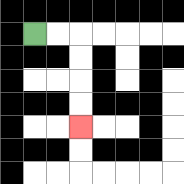{'start': '[1, 1]', 'end': '[3, 5]', 'path_directions': 'R,R,D,D,D,D', 'path_coordinates': '[[1, 1], [2, 1], [3, 1], [3, 2], [3, 3], [3, 4], [3, 5]]'}